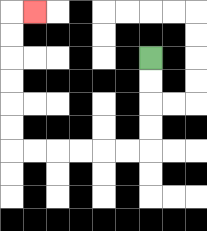{'start': '[6, 2]', 'end': '[1, 0]', 'path_directions': 'D,D,D,D,L,L,L,L,L,L,U,U,U,U,U,U,R', 'path_coordinates': '[[6, 2], [6, 3], [6, 4], [6, 5], [6, 6], [5, 6], [4, 6], [3, 6], [2, 6], [1, 6], [0, 6], [0, 5], [0, 4], [0, 3], [0, 2], [0, 1], [0, 0], [1, 0]]'}